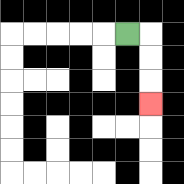{'start': '[5, 1]', 'end': '[6, 4]', 'path_directions': 'R,D,D,D', 'path_coordinates': '[[5, 1], [6, 1], [6, 2], [6, 3], [6, 4]]'}